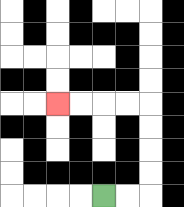{'start': '[4, 8]', 'end': '[2, 4]', 'path_directions': 'R,R,U,U,U,U,L,L,L,L', 'path_coordinates': '[[4, 8], [5, 8], [6, 8], [6, 7], [6, 6], [6, 5], [6, 4], [5, 4], [4, 4], [3, 4], [2, 4]]'}